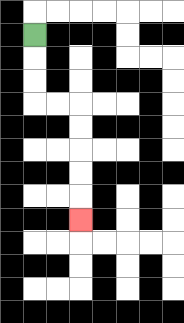{'start': '[1, 1]', 'end': '[3, 9]', 'path_directions': 'D,D,D,R,R,D,D,D,D,D', 'path_coordinates': '[[1, 1], [1, 2], [1, 3], [1, 4], [2, 4], [3, 4], [3, 5], [3, 6], [3, 7], [3, 8], [3, 9]]'}